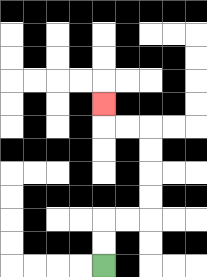{'start': '[4, 11]', 'end': '[4, 4]', 'path_directions': 'U,U,R,R,U,U,U,U,L,L,U', 'path_coordinates': '[[4, 11], [4, 10], [4, 9], [5, 9], [6, 9], [6, 8], [6, 7], [6, 6], [6, 5], [5, 5], [4, 5], [4, 4]]'}